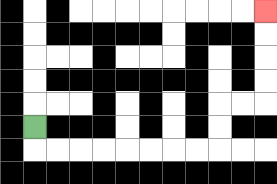{'start': '[1, 5]', 'end': '[11, 0]', 'path_directions': 'D,R,R,R,R,R,R,R,R,U,U,R,R,U,U,U,U', 'path_coordinates': '[[1, 5], [1, 6], [2, 6], [3, 6], [4, 6], [5, 6], [6, 6], [7, 6], [8, 6], [9, 6], [9, 5], [9, 4], [10, 4], [11, 4], [11, 3], [11, 2], [11, 1], [11, 0]]'}